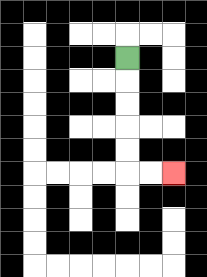{'start': '[5, 2]', 'end': '[7, 7]', 'path_directions': 'D,D,D,D,D,R,R', 'path_coordinates': '[[5, 2], [5, 3], [5, 4], [5, 5], [5, 6], [5, 7], [6, 7], [7, 7]]'}